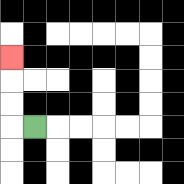{'start': '[1, 5]', 'end': '[0, 2]', 'path_directions': 'L,U,U,U', 'path_coordinates': '[[1, 5], [0, 5], [0, 4], [0, 3], [0, 2]]'}